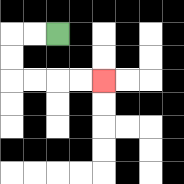{'start': '[2, 1]', 'end': '[4, 3]', 'path_directions': 'L,L,D,D,R,R,R,R', 'path_coordinates': '[[2, 1], [1, 1], [0, 1], [0, 2], [0, 3], [1, 3], [2, 3], [3, 3], [4, 3]]'}